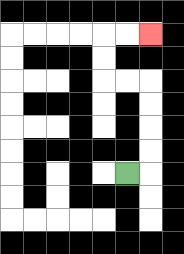{'start': '[5, 7]', 'end': '[6, 1]', 'path_directions': 'R,U,U,U,U,L,L,U,U,R,R', 'path_coordinates': '[[5, 7], [6, 7], [6, 6], [6, 5], [6, 4], [6, 3], [5, 3], [4, 3], [4, 2], [4, 1], [5, 1], [6, 1]]'}